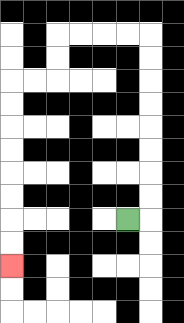{'start': '[5, 9]', 'end': '[0, 11]', 'path_directions': 'R,U,U,U,U,U,U,U,U,L,L,L,L,D,D,L,L,D,D,D,D,D,D,D,D', 'path_coordinates': '[[5, 9], [6, 9], [6, 8], [6, 7], [6, 6], [6, 5], [6, 4], [6, 3], [6, 2], [6, 1], [5, 1], [4, 1], [3, 1], [2, 1], [2, 2], [2, 3], [1, 3], [0, 3], [0, 4], [0, 5], [0, 6], [0, 7], [0, 8], [0, 9], [0, 10], [0, 11]]'}